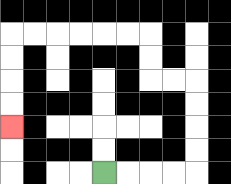{'start': '[4, 7]', 'end': '[0, 5]', 'path_directions': 'R,R,R,R,U,U,U,U,L,L,U,U,L,L,L,L,L,L,D,D,D,D', 'path_coordinates': '[[4, 7], [5, 7], [6, 7], [7, 7], [8, 7], [8, 6], [8, 5], [8, 4], [8, 3], [7, 3], [6, 3], [6, 2], [6, 1], [5, 1], [4, 1], [3, 1], [2, 1], [1, 1], [0, 1], [0, 2], [0, 3], [0, 4], [0, 5]]'}